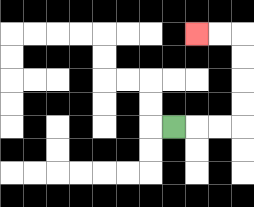{'start': '[7, 5]', 'end': '[8, 1]', 'path_directions': 'R,R,R,U,U,U,U,L,L', 'path_coordinates': '[[7, 5], [8, 5], [9, 5], [10, 5], [10, 4], [10, 3], [10, 2], [10, 1], [9, 1], [8, 1]]'}